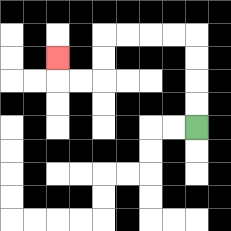{'start': '[8, 5]', 'end': '[2, 2]', 'path_directions': 'U,U,U,U,L,L,L,L,D,D,L,L,U', 'path_coordinates': '[[8, 5], [8, 4], [8, 3], [8, 2], [8, 1], [7, 1], [6, 1], [5, 1], [4, 1], [4, 2], [4, 3], [3, 3], [2, 3], [2, 2]]'}